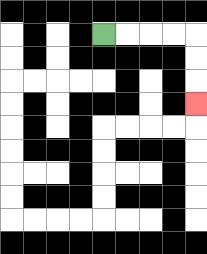{'start': '[4, 1]', 'end': '[8, 4]', 'path_directions': 'R,R,R,R,D,D,D', 'path_coordinates': '[[4, 1], [5, 1], [6, 1], [7, 1], [8, 1], [8, 2], [8, 3], [8, 4]]'}